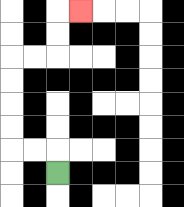{'start': '[2, 7]', 'end': '[3, 0]', 'path_directions': 'U,L,L,U,U,U,U,R,R,U,U,R', 'path_coordinates': '[[2, 7], [2, 6], [1, 6], [0, 6], [0, 5], [0, 4], [0, 3], [0, 2], [1, 2], [2, 2], [2, 1], [2, 0], [3, 0]]'}